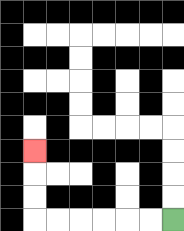{'start': '[7, 9]', 'end': '[1, 6]', 'path_directions': 'L,L,L,L,L,L,U,U,U', 'path_coordinates': '[[7, 9], [6, 9], [5, 9], [4, 9], [3, 9], [2, 9], [1, 9], [1, 8], [1, 7], [1, 6]]'}